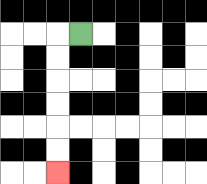{'start': '[3, 1]', 'end': '[2, 7]', 'path_directions': 'L,D,D,D,D,D,D', 'path_coordinates': '[[3, 1], [2, 1], [2, 2], [2, 3], [2, 4], [2, 5], [2, 6], [2, 7]]'}